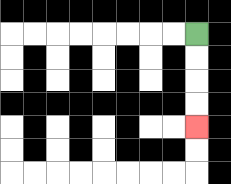{'start': '[8, 1]', 'end': '[8, 5]', 'path_directions': 'D,D,D,D', 'path_coordinates': '[[8, 1], [8, 2], [8, 3], [8, 4], [8, 5]]'}